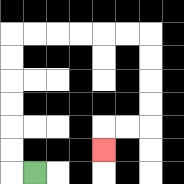{'start': '[1, 7]', 'end': '[4, 6]', 'path_directions': 'L,U,U,U,U,U,U,R,R,R,R,R,R,D,D,D,D,L,L,D', 'path_coordinates': '[[1, 7], [0, 7], [0, 6], [0, 5], [0, 4], [0, 3], [0, 2], [0, 1], [1, 1], [2, 1], [3, 1], [4, 1], [5, 1], [6, 1], [6, 2], [6, 3], [6, 4], [6, 5], [5, 5], [4, 5], [4, 6]]'}